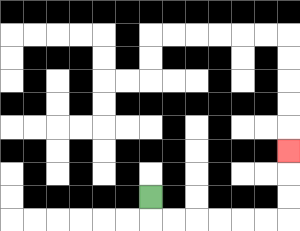{'start': '[6, 8]', 'end': '[12, 6]', 'path_directions': 'D,R,R,R,R,R,R,U,U,U', 'path_coordinates': '[[6, 8], [6, 9], [7, 9], [8, 9], [9, 9], [10, 9], [11, 9], [12, 9], [12, 8], [12, 7], [12, 6]]'}